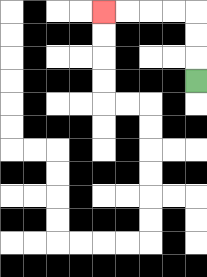{'start': '[8, 3]', 'end': '[4, 0]', 'path_directions': 'U,U,U,L,L,L,L', 'path_coordinates': '[[8, 3], [8, 2], [8, 1], [8, 0], [7, 0], [6, 0], [5, 0], [4, 0]]'}